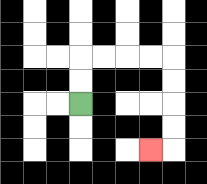{'start': '[3, 4]', 'end': '[6, 6]', 'path_directions': 'U,U,R,R,R,R,D,D,D,D,L', 'path_coordinates': '[[3, 4], [3, 3], [3, 2], [4, 2], [5, 2], [6, 2], [7, 2], [7, 3], [7, 4], [7, 5], [7, 6], [6, 6]]'}